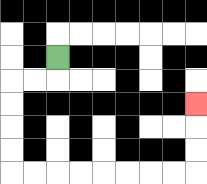{'start': '[2, 2]', 'end': '[8, 4]', 'path_directions': 'D,L,L,D,D,D,D,R,R,R,R,R,R,R,R,U,U,U', 'path_coordinates': '[[2, 2], [2, 3], [1, 3], [0, 3], [0, 4], [0, 5], [0, 6], [0, 7], [1, 7], [2, 7], [3, 7], [4, 7], [5, 7], [6, 7], [7, 7], [8, 7], [8, 6], [8, 5], [8, 4]]'}